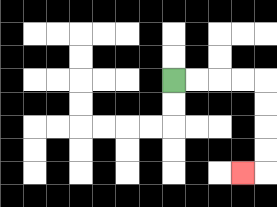{'start': '[7, 3]', 'end': '[10, 7]', 'path_directions': 'R,R,R,R,D,D,D,D,L', 'path_coordinates': '[[7, 3], [8, 3], [9, 3], [10, 3], [11, 3], [11, 4], [11, 5], [11, 6], [11, 7], [10, 7]]'}